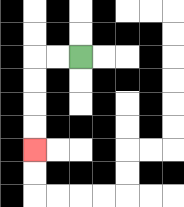{'start': '[3, 2]', 'end': '[1, 6]', 'path_directions': 'L,L,D,D,D,D', 'path_coordinates': '[[3, 2], [2, 2], [1, 2], [1, 3], [1, 4], [1, 5], [1, 6]]'}